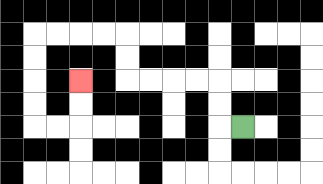{'start': '[10, 5]', 'end': '[3, 3]', 'path_directions': 'L,U,U,L,L,L,L,U,U,L,L,L,L,D,D,D,D,R,R,U,U', 'path_coordinates': '[[10, 5], [9, 5], [9, 4], [9, 3], [8, 3], [7, 3], [6, 3], [5, 3], [5, 2], [5, 1], [4, 1], [3, 1], [2, 1], [1, 1], [1, 2], [1, 3], [1, 4], [1, 5], [2, 5], [3, 5], [3, 4], [3, 3]]'}